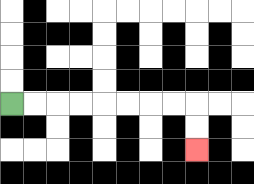{'start': '[0, 4]', 'end': '[8, 6]', 'path_directions': 'R,R,R,R,R,R,R,R,D,D', 'path_coordinates': '[[0, 4], [1, 4], [2, 4], [3, 4], [4, 4], [5, 4], [6, 4], [7, 4], [8, 4], [8, 5], [8, 6]]'}